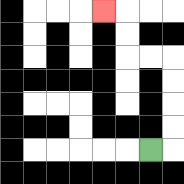{'start': '[6, 6]', 'end': '[4, 0]', 'path_directions': 'R,U,U,U,U,L,L,U,U,L', 'path_coordinates': '[[6, 6], [7, 6], [7, 5], [7, 4], [7, 3], [7, 2], [6, 2], [5, 2], [5, 1], [5, 0], [4, 0]]'}